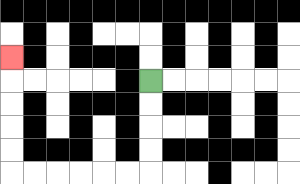{'start': '[6, 3]', 'end': '[0, 2]', 'path_directions': 'D,D,D,D,L,L,L,L,L,L,U,U,U,U,U', 'path_coordinates': '[[6, 3], [6, 4], [6, 5], [6, 6], [6, 7], [5, 7], [4, 7], [3, 7], [2, 7], [1, 7], [0, 7], [0, 6], [0, 5], [0, 4], [0, 3], [0, 2]]'}